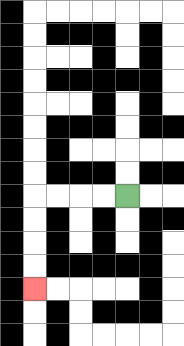{'start': '[5, 8]', 'end': '[1, 12]', 'path_directions': 'L,L,L,L,D,D,D,D', 'path_coordinates': '[[5, 8], [4, 8], [3, 8], [2, 8], [1, 8], [1, 9], [1, 10], [1, 11], [1, 12]]'}